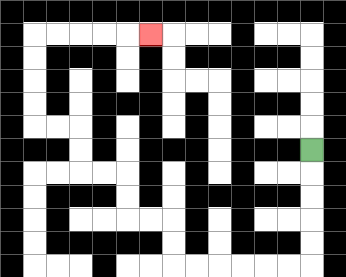{'start': '[13, 6]', 'end': '[6, 1]', 'path_directions': 'D,D,D,D,D,L,L,L,L,L,L,U,U,L,L,U,U,L,L,U,U,L,L,U,U,U,U,R,R,R,R,R', 'path_coordinates': '[[13, 6], [13, 7], [13, 8], [13, 9], [13, 10], [13, 11], [12, 11], [11, 11], [10, 11], [9, 11], [8, 11], [7, 11], [7, 10], [7, 9], [6, 9], [5, 9], [5, 8], [5, 7], [4, 7], [3, 7], [3, 6], [3, 5], [2, 5], [1, 5], [1, 4], [1, 3], [1, 2], [1, 1], [2, 1], [3, 1], [4, 1], [5, 1], [6, 1]]'}